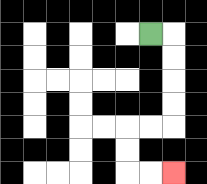{'start': '[6, 1]', 'end': '[7, 7]', 'path_directions': 'R,D,D,D,D,L,L,D,D,R,R', 'path_coordinates': '[[6, 1], [7, 1], [7, 2], [7, 3], [7, 4], [7, 5], [6, 5], [5, 5], [5, 6], [5, 7], [6, 7], [7, 7]]'}